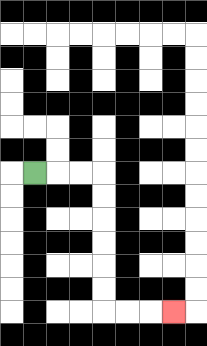{'start': '[1, 7]', 'end': '[7, 13]', 'path_directions': 'R,R,R,D,D,D,D,D,D,R,R,R', 'path_coordinates': '[[1, 7], [2, 7], [3, 7], [4, 7], [4, 8], [4, 9], [4, 10], [4, 11], [4, 12], [4, 13], [5, 13], [6, 13], [7, 13]]'}